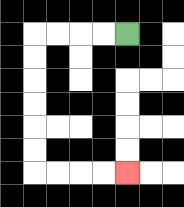{'start': '[5, 1]', 'end': '[5, 7]', 'path_directions': 'L,L,L,L,D,D,D,D,D,D,R,R,R,R', 'path_coordinates': '[[5, 1], [4, 1], [3, 1], [2, 1], [1, 1], [1, 2], [1, 3], [1, 4], [1, 5], [1, 6], [1, 7], [2, 7], [3, 7], [4, 7], [5, 7]]'}